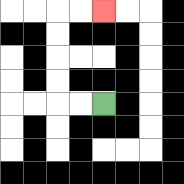{'start': '[4, 4]', 'end': '[4, 0]', 'path_directions': 'L,L,U,U,U,U,R,R', 'path_coordinates': '[[4, 4], [3, 4], [2, 4], [2, 3], [2, 2], [2, 1], [2, 0], [3, 0], [4, 0]]'}